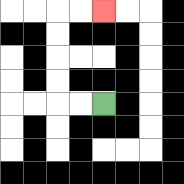{'start': '[4, 4]', 'end': '[4, 0]', 'path_directions': 'L,L,U,U,U,U,R,R', 'path_coordinates': '[[4, 4], [3, 4], [2, 4], [2, 3], [2, 2], [2, 1], [2, 0], [3, 0], [4, 0]]'}